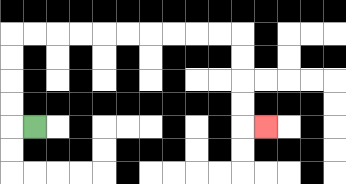{'start': '[1, 5]', 'end': '[11, 5]', 'path_directions': 'L,U,U,U,U,R,R,R,R,R,R,R,R,R,R,D,D,D,D,R', 'path_coordinates': '[[1, 5], [0, 5], [0, 4], [0, 3], [0, 2], [0, 1], [1, 1], [2, 1], [3, 1], [4, 1], [5, 1], [6, 1], [7, 1], [8, 1], [9, 1], [10, 1], [10, 2], [10, 3], [10, 4], [10, 5], [11, 5]]'}